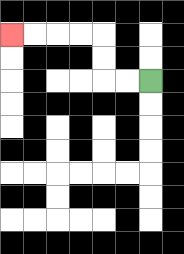{'start': '[6, 3]', 'end': '[0, 1]', 'path_directions': 'L,L,U,U,L,L,L,L', 'path_coordinates': '[[6, 3], [5, 3], [4, 3], [4, 2], [4, 1], [3, 1], [2, 1], [1, 1], [0, 1]]'}